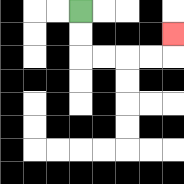{'start': '[3, 0]', 'end': '[7, 1]', 'path_directions': 'D,D,R,R,R,R,U', 'path_coordinates': '[[3, 0], [3, 1], [3, 2], [4, 2], [5, 2], [6, 2], [7, 2], [7, 1]]'}